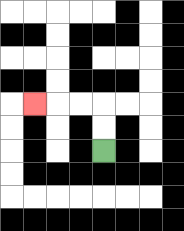{'start': '[4, 6]', 'end': '[1, 4]', 'path_directions': 'U,U,L,L,L', 'path_coordinates': '[[4, 6], [4, 5], [4, 4], [3, 4], [2, 4], [1, 4]]'}